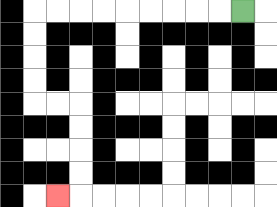{'start': '[10, 0]', 'end': '[2, 8]', 'path_directions': 'L,L,L,L,L,L,L,L,L,D,D,D,D,R,R,D,D,D,D,L', 'path_coordinates': '[[10, 0], [9, 0], [8, 0], [7, 0], [6, 0], [5, 0], [4, 0], [3, 0], [2, 0], [1, 0], [1, 1], [1, 2], [1, 3], [1, 4], [2, 4], [3, 4], [3, 5], [3, 6], [3, 7], [3, 8], [2, 8]]'}